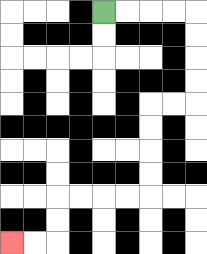{'start': '[4, 0]', 'end': '[0, 10]', 'path_directions': 'R,R,R,R,D,D,D,D,L,L,D,D,D,D,L,L,L,L,D,D,L,L', 'path_coordinates': '[[4, 0], [5, 0], [6, 0], [7, 0], [8, 0], [8, 1], [8, 2], [8, 3], [8, 4], [7, 4], [6, 4], [6, 5], [6, 6], [6, 7], [6, 8], [5, 8], [4, 8], [3, 8], [2, 8], [2, 9], [2, 10], [1, 10], [0, 10]]'}